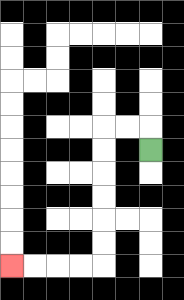{'start': '[6, 6]', 'end': '[0, 11]', 'path_directions': 'U,L,L,D,D,D,D,D,D,L,L,L,L', 'path_coordinates': '[[6, 6], [6, 5], [5, 5], [4, 5], [4, 6], [4, 7], [4, 8], [4, 9], [4, 10], [4, 11], [3, 11], [2, 11], [1, 11], [0, 11]]'}